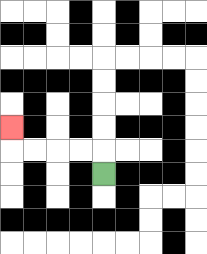{'start': '[4, 7]', 'end': '[0, 5]', 'path_directions': 'U,L,L,L,L,U', 'path_coordinates': '[[4, 7], [4, 6], [3, 6], [2, 6], [1, 6], [0, 6], [0, 5]]'}